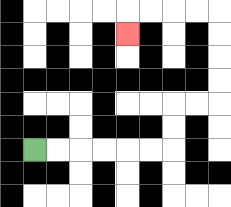{'start': '[1, 6]', 'end': '[5, 1]', 'path_directions': 'R,R,R,R,R,R,U,U,R,R,U,U,U,U,L,L,L,L,D', 'path_coordinates': '[[1, 6], [2, 6], [3, 6], [4, 6], [5, 6], [6, 6], [7, 6], [7, 5], [7, 4], [8, 4], [9, 4], [9, 3], [9, 2], [9, 1], [9, 0], [8, 0], [7, 0], [6, 0], [5, 0], [5, 1]]'}